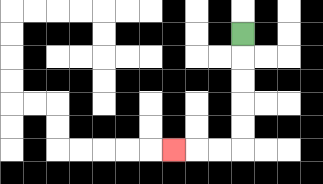{'start': '[10, 1]', 'end': '[7, 6]', 'path_directions': 'D,D,D,D,D,L,L,L', 'path_coordinates': '[[10, 1], [10, 2], [10, 3], [10, 4], [10, 5], [10, 6], [9, 6], [8, 6], [7, 6]]'}